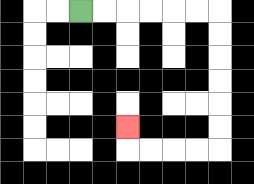{'start': '[3, 0]', 'end': '[5, 5]', 'path_directions': 'R,R,R,R,R,R,D,D,D,D,D,D,L,L,L,L,U', 'path_coordinates': '[[3, 0], [4, 0], [5, 0], [6, 0], [7, 0], [8, 0], [9, 0], [9, 1], [9, 2], [9, 3], [9, 4], [9, 5], [9, 6], [8, 6], [7, 6], [6, 6], [5, 6], [5, 5]]'}